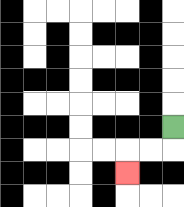{'start': '[7, 5]', 'end': '[5, 7]', 'path_directions': 'D,L,L,D', 'path_coordinates': '[[7, 5], [7, 6], [6, 6], [5, 6], [5, 7]]'}